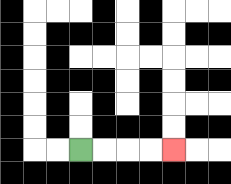{'start': '[3, 6]', 'end': '[7, 6]', 'path_directions': 'R,R,R,R', 'path_coordinates': '[[3, 6], [4, 6], [5, 6], [6, 6], [7, 6]]'}